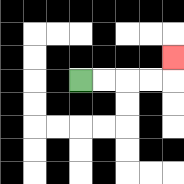{'start': '[3, 3]', 'end': '[7, 2]', 'path_directions': 'R,R,R,R,U', 'path_coordinates': '[[3, 3], [4, 3], [5, 3], [6, 3], [7, 3], [7, 2]]'}